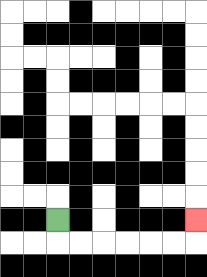{'start': '[2, 9]', 'end': '[8, 9]', 'path_directions': 'D,R,R,R,R,R,R,U', 'path_coordinates': '[[2, 9], [2, 10], [3, 10], [4, 10], [5, 10], [6, 10], [7, 10], [8, 10], [8, 9]]'}